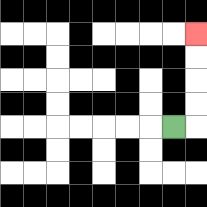{'start': '[7, 5]', 'end': '[8, 1]', 'path_directions': 'R,U,U,U,U', 'path_coordinates': '[[7, 5], [8, 5], [8, 4], [8, 3], [8, 2], [8, 1]]'}